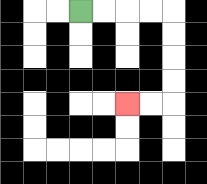{'start': '[3, 0]', 'end': '[5, 4]', 'path_directions': 'R,R,R,R,D,D,D,D,L,L', 'path_coordinates': '[[3, 0], [4, 0], [5, 0], [6, 0], [7, 0], [7, 1], [7, 2], [7, 3], [7, 4], [6, 4], [5, 4]]'}